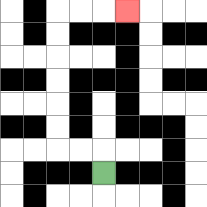{'start': '[4, 7]', 'end': '[5, 0]', 'path_directions': 'U,L,L,U,U,U,U,U,U,R,R,R', 'path_coordinates': '[[4, 7], [4, 6], [3, 6], [2, 6], [2, 5], [2, 4], [2, 3], [2, 2], [2, 1], [2, 0], [3, 0], [4, 0], [5, 0]]'}